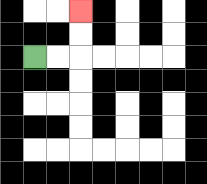{'start': '[1, 2]', 'end': '[3, 0]', 'path_directions': 'R,R,U,U', 'path_coordinates': '[[1, 2], [2, 2], [3, 2], [3, 1], [3, 0]]'}